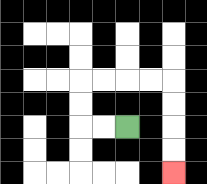{'start': '[5, 5]', 'end': '[7, 7]', 'path_directions': 'L,L,U,U,R,R,R,R,D,D,D,D', 'path_coordinates': '[[5, 5], [4, 5], [3, 5], [3, 4], [3, 3], [4, 3], [5, 3], [6, 3], [7, 3], [7, 4], [7, 5], [7, 6], [7, 7]]'}